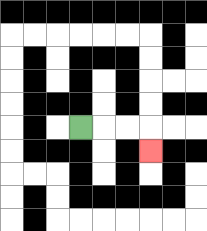{'start': '[3, 5]', 'end': '[6, 6]', 'path_directions': 'R,R,R,D', 'path_coordinates': '[[3, 5], [4, 5], [5, 5], [6, 5], [6, 6]]'}